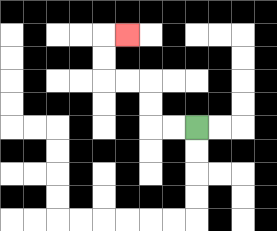{'start': '[8, 5]', 'end': '[5, 1]', 'path_directions': 'L,L,U,U,L,L,U,U,R', 'path_coordinates': '[[8, 5], [7, 5], [6, 5], [6, 4], [6, 3], [5, 3], [4, 3], [4, 2], [4, 1], [5, 1]]'}